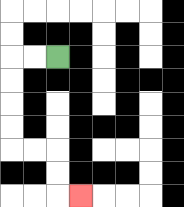{'start': '[2, 2]', 'end': '[3, 8]', 'path_directions': 'L,L,D,D,D,D,R,R,D,D,R', 'path_coordinates': '[[2, 2], [1, 2], [0, 2], [0, 3], [0, 4], [0, 5], [0, 6], [1, 6], [2, 6], [2, 7], [2, 8], [3, 8]]'}